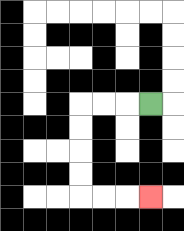{'start': '[6, 4]', 'end': '[6, 8]', 'path_directions': 'L,L,L,D,D,D,D,R,R,R', 'path_coordinates': '[[6, 4], [5, 4], [4, 4], [3, 4], [3, 5], [3, 6], [3, 7], [3, 8], [4, 8], [5, 8], [6, 8]]'}